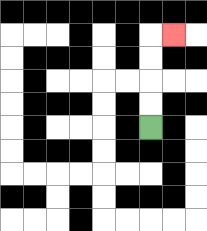{'start': '[6, 5]', 'end': '[7, 1]', 'path_directions': 'U,U,U,U,R', 'path_coordinates': '[[6, 5], [6, 4], [6, 3], [6, 2], [6, 1], [7, 1]]'}